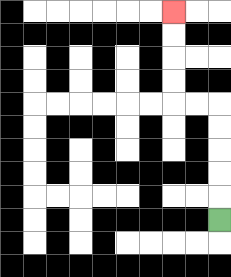{'start': '[9, 9]', 'end': '[7, 0]', 'path_directions': 'U,U,U,U,U,L,L,U,U,U,U', 'path_coordinates': '[[9, 9], [9, 8], [9, 7], [9, 6], [9, 5], [9, 4], [8, 4], [7, 4], [7, 3], [7, 2], [7, 1], [7, 0]]'}